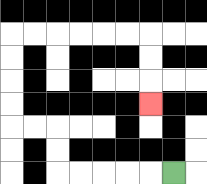{'start': '[7, 7]', 'end': '[6, 4]', 'path_directions': 'L,L,L,L,L,U,U,L,L,U,U,U,U,R,R,R,R,R,R,D,D,D', 'path_coordinates': '[[7, 7], [6, 7], [5, 7], [4, 7], [3, 7], [2, 7], [2, 6], [2, 5], [1, 5], [0, 5], [0, 4], [0, 3], [0, 2], [0, 1], [1, 1], [2, 1], [3, 1], [4, 1], [5, 1], [6, 1], [6, 2], [6, 3], [6, 4]]'}